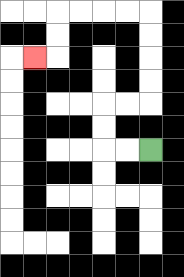{'start': '[6, 6]', 'end': '[1, 2]', 'path_directions': 'L,L,U,U,R,R,U,U,U,U,L,L,L,L,D,D,L', 'path_coordinates': '[[6, 6], [5, 6], [4, 6], [4, 5], [4, 4], [5, 4], [6, 4], [6, 3], [6, 2], [6, 1], [6, 0], [5, 0], [4, 0], [3, 0], [2, 0], [2, 1], [2, 2], [1, 2]]'}